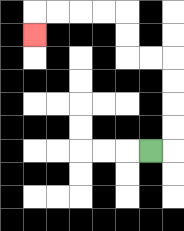{'start': '[6, 6]', 'end': '[1, 1]', 'path_directions': 'R,U,U,U,U,L,L,U,U,L,L,L,L,D', 'path_coordinates': '[[6, 6], [7, 6], [7, 5], [7, 4], [7, 3], [7, 2], [6, 2], [5, 2], [5, 1], [5, 0], [4, 0], [3, 0], [2, 0], [1, 0], [1, 1]]'}